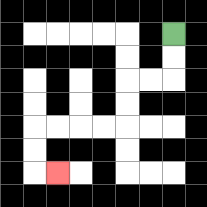{'start': '[7, 1]', 'end': '[2, 7]', 'path_directions': 'D,D,L,L,D,D,L,L,L,L,D,D,R', 'path_coordinates': '[[7, 1], [7, 2], [7, 3], [6, 3], [5, 3], [5, 4], [5, 5], [4, 5], [3, 5], [2, 5], [1, 5], [1, 6], [1, 7], [2, 7]]'}